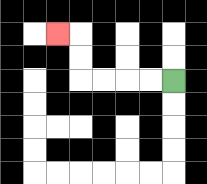{'start': '[7, 3]', 'end': '[2, 1]', 'path_directions': 'L,L,L,L,U,U,L', 'path_coordinates': '[[7, 3], [6, 3], [5, 3], [4, 3], [3, 3], [3, 2], [3, 1], [2, 1]]'}